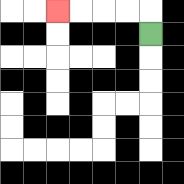{'start': '[6, 1]', 'end': '[2, 0]', 'path_directions': 'U,L,L,L,L', 'path_coordinates': '[[6, 1], [6, 0], [5, 0], [4, 0], [3, 0], [2, 0]]'}